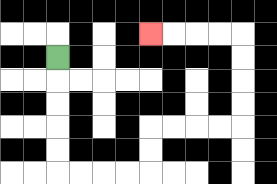{'start': '[2, 2]', 'end': '[6, 1]', 'path_directions': 'D,D,D,D,D,R,R,R,R,U,U,R,R,R,R,U,U,U,U,L,L,L,L', 'path_coordinates': '[[2, 2], [2, 3], [2, 4], [2, 5], [2, 6], [2, 7], [3, 7], [4, 7], [5, 7], [6, 7], [6, 6], [6, 5], [7, 5], [8, 5], [9, 5], [10, 5], [10, 4], [10, 3], [10, 2], [10, 1], [9, 1], [8, 1], [7, 1], [6, 1]]'}